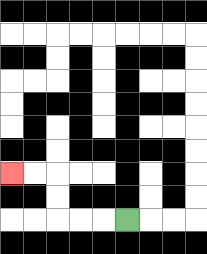{'start': '[5, 9]', 'end': '[0, 7]', 'path_directions': 'L,L,L,U,U,L,L', 'path_coordinates': '[[5, 9], [4, 9], [3, 9], [2, 9], [2, 8], [2, 7], [1, 7], [0, 7]]'}